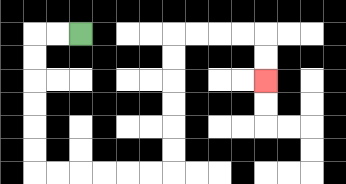{'start': '[3, 1]', 'end': '[11, 3]', 'path_directions': 'L,L,D,D,D,D,D,D,R,R,R,R,R,R,U,U,U,U,U,U,R,R,R,R,D,D', 'path_coordinates': '[[3, 1], [2, 1], [1, 1], [1, 2], [1, 3], [1, 4], [1, 5], [1, 6], [1, 7], [2, 7], [3, 7], [4, 7], [5, 7], [6, 7], [7, 7], [7, 6], [7, 5], [7, 4], [7, 3], [7, 2], [7, 1], [8, 1], [9, 1], [10, 1], [11, 1], [11, 2], [11, 3]]'}